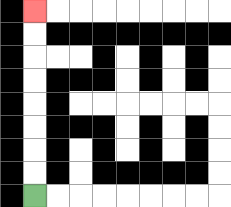{'start': '[1, 8]', 'end': '[1, 0]', 'path_directions': 'U,U,U,U,U,U,U,U', 'path_coordinates': '[[1, 8], [1, 7], [1, 6], [1, 5], [1, 4], [1, 3], [1, 2], [1, 1], [1, 0]]'}